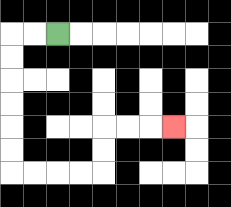{'start': '[2, 1]', 'end': '[7, 5]', 'path_directions': 'L,L,D,D,D,D,D,D,R,R,R,R,U,U,R,R,R', 'path_coordinates': '[[2, 1], [1, 1], [0, 1], [0, 2], [0, 3], [0, 4], [0, 5], [0, 6], [0, 7], [1, 7], [2, 7], [3, 7], [4, 7], [4, 6], [4, 5], [5, 5], [6, 5], [7, 5]]'}